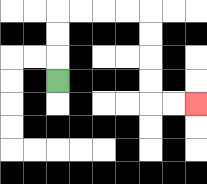{'start': '[2, 3]', 'end': '[8, 4]', 'path_directions': 'U,U,U,R,R,R,R,D,D,D,D,R,R', 'path_coordinates': '[[2, 3], [2, 2], [2, 1], [2, 0], [3, 0], [4, 0], [5, 0], [6, 0], [6, 1], [6, 2], [6, 3], [6, 4], [7, 4], [8, 4]]'}